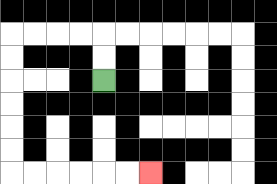{'start': '[4, 3]', 'end': '[6, 7]', 'path_directions': 'U,U,L,L,L,L,D,D,D,D,D,D,R,R,R,R,R,R', 'path_coordinates': '[[4, 3], [4, 2], [4, 1], [3, 1], [2, 1], [1, 1], [0, 1], [0, 2], [0, 3], [0, 4], [0, 5], [0, 6], [0, 7], [1, 7], [2, 7], [3, 7], [4, 7], [5, 7], [6, 7]]'}